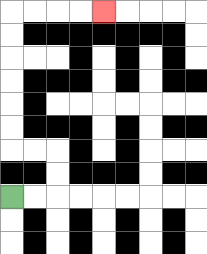{'start': '[0, 8]', 'end': '[4, 0]', 'path_directions': 'R,R,U,U,L,L,U,U,U,U,U,U,R,R,R,R', 'path_coordinates': '[[0, 8], [1, 8], [2, 8], [2, 7], [2, 6], [1, 6], [0, 6], [0, 5], [0, 4], [0, 3], [0, 2], [0, 1], [0, 0], [1, 0], [2, 0], [3, 0], [4, 0]]'}